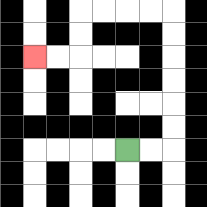{'start': '[5, 6]', 'end': '[1, 2]', 'path_directions': 'R,R,U,U,U,U,U,U,L,L,L,L,D,D,L,L', 'path_coordinates': '[[5, 6], [6, 6], [7, 6], [7, 5], [7, 4], [7, 3], [7, 2], [7, 1], [7, 0], [6, 0], [5, 0], [4, 0], [3, 0], [3, 1], [3, 2], [2, 2], [1, 2]]'}